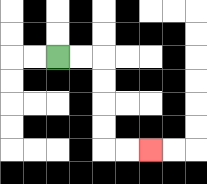{'start': '[2, 2]', 'end': '[6, 6]', 'path_directions': 'R,R,D,D,D,D,R,R', 'path_coordinates': '[[2, 2], [3, 2], [4, 2], [4, 3], [4, 4], [4, 5], [4, 6], [5, 6], [6, 6]]'}